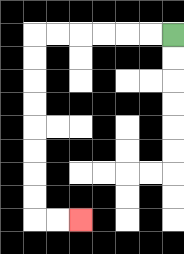{'start': '[7, 1]', 'end': '[3, 9]', 'path_directions': 'L,L,L,L,L,L,D,D,D,D,D,D,D,D,R,R', 'path_coordinates': '[[7, 1], [6, 1], [5, 1], [4, 1], [3, 1], [2, 1], [1, 1], [1, 2], [1, 3], [1, 4], [1, 5], [1, 6], [1, 7], [1, 8], [1, 9], [2, 9], [3, 9]]'}